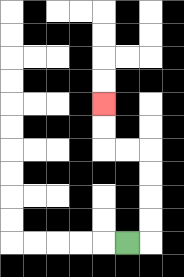{'start': '[5, 10]', 'end': '[4, 4]', 'path_directions': 'R,U,U,U,U,L,L,U,U', 'path_coordinates': '[[5, 10], [6, 10], [6, 9], [6, 8], [6, 7], [6, 6], [5, 6], [4, 6], [4, 5], [4, 4]]'}